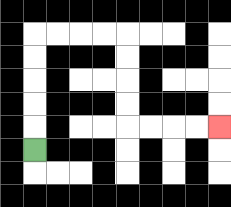{'start': '[1, 6]', 'end': '[9, 5]', 'path_directions': 'U,U,U,U,U,R,R,R,R,D,D,D,D,R,R,R,R', 'path_coordinates': '[[1, 6], [1, 5], [1, 4], [1, 3], [1, 2], [1, 1], [2, 1], [3, 1], [4, 1], [5, 1], [5, 2], [5, 3], [5, 4], [5, 5], [6, 5], [7, 5], [8, 5], [9, 5]]'}